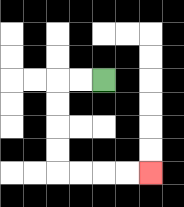{'start': '[4, 3]', 'end': '[6, 7]', 'path_directions': 'L,L,D,D,D,D,R,R,R,R', 'path_coordinates': '[[4, 3], [3, 3], [2, 3], [2, 4], [2, 5], [2, 6], [2, 7], [3, 7], [4, 7], [5, 7], [6, 7]]'}